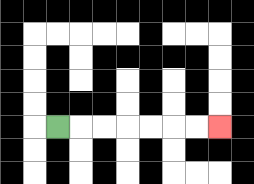{'start': '[2, 5]', 'end': '[9, 5]', 'path_directions': 'R,R,R,R,R,R,R', 'path_coordinates': '[[2, 5], [3, 5], [4, 5], [5, 5], [6, 5], [7, 5], [8, 5], [9, 5]]'}